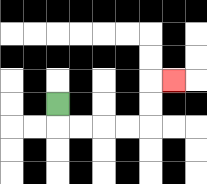{'start': '[2, 4]', 'end': '[7, 3]', 'path_directions': 'D,R,R,R,R,U,U,R', 'path_coordinates': '[[2, 4], [2, 5], [3, 5], [4, 5], [5, 5], [6, 5], [6, 4], [6, 3], [7, 3]]'}